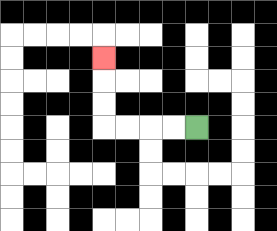{'start': '[8, 5]', 'end': '[4, 2]', 'path_directions': 'L,L,L,L,U,U,U', 'path_coordinates': '[[8, 5], [7, 5], [6, 5], [5, 5], [4, 5], [4, 4], [4, 3], [4, 2]]'}